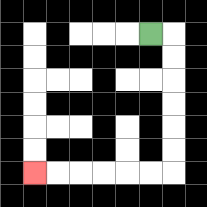{'start': '[6, 1]', 'end': '[1, 7]', 'path_directions': 'R,D,D,D,D,D,D,L,L,L,L,L,L', 'path_coordinates': '[[6, 1], [7, 1], [7, 2], [7, 3], [7, 4], [7, 5], [7, 6], [7, 7], [6, 7], [5, 7], [4, 7], [3, 7], [2, 7], [1, 7]]'}